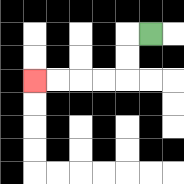{'start': '[6, 1]', 'end': '[1, 3]', 'path_directions': 'L,D,D,L,L,L,L', 'path_coordinates': '[[6, 1], [5, 1], [5, 2], [5, 3], [4, 3], [3, 3], [2, 3], [1, 3]]'}